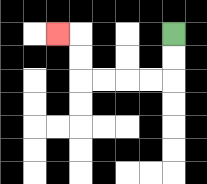{'start': '[7, 1]', 'end': '[2, 1]', 'path_directions': 'D,D,L,L,L,L,U,U,L', 'path_coordinates': '[[7, 1], [7, 2], [7, 3], [6, 3], [5, 3], [4, 3], [3, 3], [3, 2], [3, 1], [2, 1]]'}